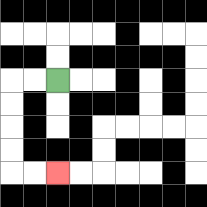{'start': '[2, 3]', 'end': '[2, 7]', 'path_directions': 'L,L,D,D,D,D,R,R', 'path_coordinates': '[[2, 3], [1, 3], [0, 3], [0, 4], [0, 5], [0, 6], [0, 7], [1, 7], [2, 7]]'}